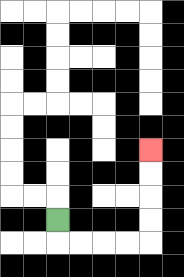{'start': '[2, 9]', 'end': '[6, 6]', 'path_directions': 'D,R,R,R,R,U,U,U,U', 'path_coordinates': '[[2, 9], [2, 10], [3, 10], [4, 10], [5, 10], [6, 10], [6, 9], [6, 8], [6, 7], [6, 6]]'}